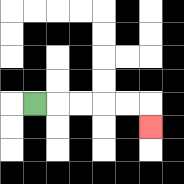{'start': '[1, 4]', 'end': '[6, 5]', 'path_directions': 'R,R,R,R,R,D', 'path_coordinates': '[[1, 4], [2, 4], [3, 4], [4, 4], [5, 4], [6, 4], [6, 5]]'}